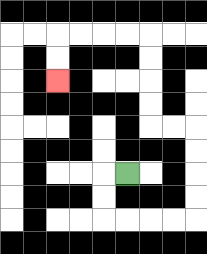{'start': '[5, 7]', 'end': '[2, 3]', 'path_directions': 'L,D,D,R,R,R,R,U,U,U,U,L,L,U,U,U,U,L,L,L,L,D,D', 'path_coordinates': '[[5, 7], [4, 7], [4, 8], [4, 9], [5, 9], [6, 9], [7, 9], [8, 9], [8, 8], [8, 7], [8, 6], [8, 5], [7, 5], [6, 5], [6, 4], [6, 3], [6, 2], [6, 1], [5, 1], [4, 1], [3, 1], [2, 1], [2, 2], [2, 3]]'}